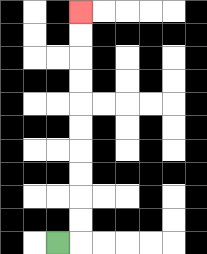{'start': '[2, 10]', 'end': '[3, 0]', 'path_directions': 'R,U,U,U,U,U,U,U,U,U,U', 'path_coordinates': '[[2, 10], [3, 10], [3, 9], [3, 8], [3, 7], [3, 6], [3, 5], [3, 4], [3, 3], [3, 2], [3, 1], [3, 0]]'}